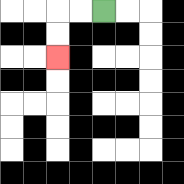{'start': '[4, 0]', 'end': '[2, 2]', 'path_directions': 'L,L,D,D', 'path_coordinates': '[[4, 0], [3, 0], [2, 0], [2, 1], [2, 2]]'}